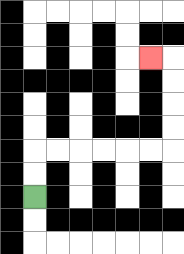{'start': '[1, 8]', 'end': '[6, 2]', 'path_directions': 'U,U,R,R,R,R,R,R,U,U,U,U,L', 'path_coordinates': '[[1, 8], [1, 7], [1, 6], [2, 6], [3, 6], [4, 6], [5, 6], [6, 6], [7, 6], [7, 5], [7, 4], [7, 3], [7, 2], [6, 2]]'}